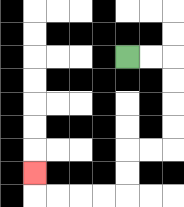{'start': '[5, 2]', 'end': '[1, 7]', 'path_directions': 'R,R,D,D,D,D,L,L,D,D,L,L,L,L,U', 'path_coordinates': '[[5, 2], [6, 2], [7, 2], [7, 3], [7, 4], [7, 5], [7, 6], [6, 6], [5, 6], [5, 7], [5, 8], [4, 8], [3, 8], [2, 8], [1, 8], [1, 7]]'}